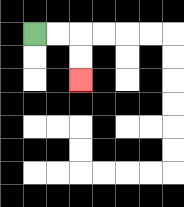{'start': '[1, 1]', 'end': '[3, 3]', 'path_directions': 'R,R,D,D', 'path_coordinates': '[[1, 1], [2, 1], [3, 1], [3, 2], [3, 3]]'}